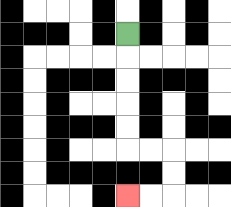{'start': '[5, 1]', 'end': '[5, 8]', 'path_directions': 'D,D,D,D,D,R,R,D,D,L,L', 'path_coordinates': '[[5, 1], [5, 2], [5, 3], [5, 4], [5, 5], [5, 6], [6, 6], [7, 6], [7, 7], [7, 8], [6, 8], [5, 8]]'}